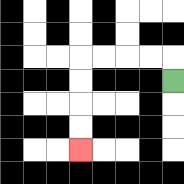{'start': '[7, 3]', 'end': '[3, 6]', 'path_directions': 'U,L,L,L,L,D,D,D,D', 'path_coordinates': '[[7, 3], [7, 2], [6, 2], [5, 2], [4, 2], [3, 2], [3, 3], [3, 4], [3, 5], [3, 6]]'}